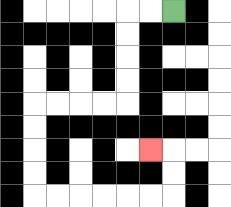{'start': '[7, 0]', 'end': '[6, 6]', 'path_directions': 'L,L,D,D,D,D,L,L,L,L,D,D,D,D,R,R,R,R,R,R,U,U,L', 'path_coordinates': '[[7, 0], [6, 0], [5, 0], [5, 1], [5, 2], [5, 3], [5, 4], [4, 4], [3, 4], [2, 4], [1, 4], [1, 5], [1, 6], [1, 7], [1, 8], [2, 8], [3, 8], [4, 8], [5, 8], [6, 8], [7, 8], [7, 7], [7, 6], [6, 6]]'}